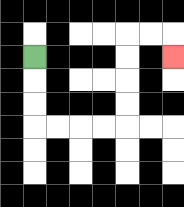{'start': '[1, 2]', 'end': '[7, 2]', 'path_directions': 'D,D,D,R,R,R,R,U,U,U,U,R,R,D', 'path_coordinates': '[[1, 2], [1, 3], [1, 4], [1, 5], [2, 5], [3, 5], [4, 5], [5, 5], [5, 4], [5, 3], [5, 2], [5, 1], [6, 1], [7, 1], [7, 2]]'}